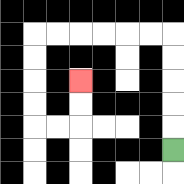{'start': '[7, 6]', 'end': '[3, 3]', 'path_directions': 'U,U,U,U,U,L,L,L,L,L,L,D,D,D,D,R,R,U,U', 'path_coordinates': '[[7, 6], [7, 5], [7, 4], [7, 3], [7, 2], [7, 1], [6, 1], [5, 1], [4, 1], [3, 1], [2, 1], [1, 1], [1, 2], [1, 3], [1, 4], [1, 5], [2, 5], [3, 5], [3, 4], [3, 3]]'}